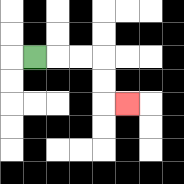{'start': '[1, 2]', 'end': '[5, 4]', 'path_directions': 'R,R,R,D,D,R', 'path_coordinates': '[[1, 2], [2, 2], [3, 2], [4, 2], [4, 3], [4, 4], [5, 4]]'}